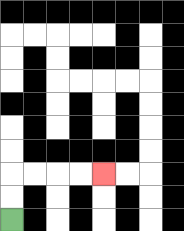{'start': '[0, 9]', 'end': '[4, 7]', 'path_directions': 'U,U,R,R,R,R', 'path_coordinates': '[[0, 9], [0, 8], [0, 7], [1, 7], [2, 7], [3, 7], [4, 7]]'}